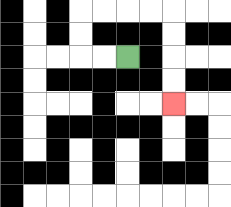{'start': '[5, 2]', 'end': '[7, 4]', 'path_directions': 'L,L,U,U,R,R,R,R,D,D,D,D', 'path_coordinates': '[[5, 2], [4, 2], [3, 2], [3, 1], [3, 0], [4, 0], [5, 0], [6, 0], [7, 0], [7, 1], [7, 2], [7, 3], [7, 4]]'}